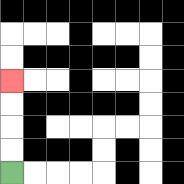{'start': '[0, 7]', 'end': '[0, 3]', 'path_directions': 'U,U,U,U', 'path_coordinates': '[[0, 7], [0, 6], [0, 5], [0, 4], [0, 3]]'}